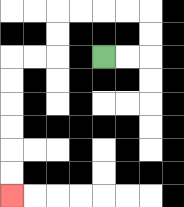{'start': '[4, 2]', 'end': '[0, 8]', 'path_directions': 'R,R,U,U,L,L,L,L,D,D,L,L,D,D,D,D,D,D', 'path_coordinates': '[[4, 2], [5, 2], [6, 2], [6, 1], [6, 0], [5, 0], [4, 0], [3, 0], [2, 0], [2, 1], [2, 2], [1, 2], [0, 2], [0, 3], [0, 4], [0, 5], [0, 6], [0, 7], [0, 8]]'}